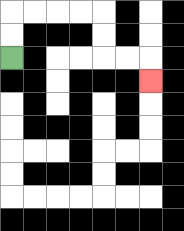{'start': '[0, 2]', 'end': '[6, 3]', 'path_directions': 'U,U,R,R,R,R,D,D,R,R,D', 'path_coordinates': '[[0, 2], [0, 1], [0, 0], [1, 0], [2, 0], [3, 0], [4, 0], [4, 1], [4, 2], [5, 2], [6, 2], [6, 3]]'}